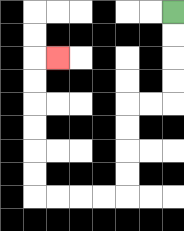{'start': '[7, 0]', 'end': '[2, 2]', 'path_directions': 'D,D,D,D,L,L,D,D,D,D,L,L,L,L,U,U,U,U,U,U,R', 'path_coordinates': '[[7, 0], [7, 1], [7, 2], [7, 3], [7, 4], [6, 4], [5, 4], [5, 5], [5, 6], [5, 7], [5, 8], [4, 8], [3, 8], [2, 8], [1, 8], [1, 7], [1, 6], [1, 5], [1, 4], [1, 3], [1, 2], [2, 2]]'}